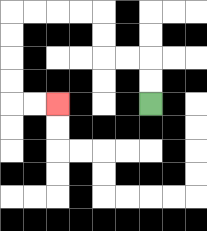{'start': '[6, 4]', 'end': '[2, 4]', 'path_directions': 'U,U,L,L,U,U,L,L,L,L,D,D,D,D,R,R', 'path_coordinates': '[[6, 4], [6, 3], [6, 2], [5, 2], [4, 2], [4, 1], [4, 0], [3, 0], [2, 0], [1, 0], [0, 0], [0, 1], [0, 2], [0, 3], [0, 4], [1, 4], [2, 4]]'}